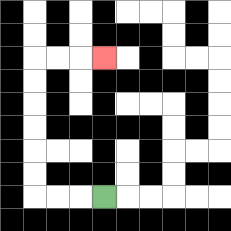{'start': '[4, 8]', 'end': '[4, 2]', 'path_directions': 'L,L,L,U,U,U,U,U,U,R,R,R', 'path_coordinates': '[[4, 8], [3, 8], [2, 8], [1, 8], [1, 7], [1, 6], [1, 5], [1, 4], [1, 3], [1, 2], [2, 2], [3, 2], [4, 2]]'}